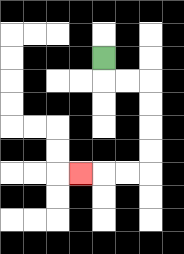{'start': '[4, 2]', 'end': '[3, 7]', 'path_directions': 'D,R,R,D,D,D,D,L,L,L', 'path_coordinates': '[[4, 2], [4, 3], [5, 3], [6, 3], [6, 4], [6, 5], [6, 6], [6, 7], [5, 7], [4, 7], [3, 7]]'}